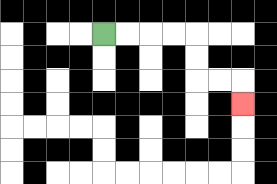{'start': '[4, 1]', 'end': '[10, 4]', 'path_directions': 'R,R,R,R,D,D,R,R,D', 'path_coordinates': '[[4, 1], [5, 1], [6, 1], [7, 1], [8, 1], [8, 2], [8, 3], [9, 3], [10, 3], [10, 4]]'}